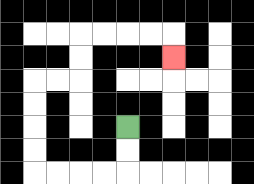{'start': '[5, 5]', 'end': '[7, 2]', 'path_directions': 'D,D,L,L,L,L,U,U,U,U,R,R,U,U,R,R,R,R,D', 'path_coordinates': '[[5, 5], [5, 6], [5, 7], [4, 7], [3, 7], [2, 7], [1, 7], [1, 6], [1, 5], [1, 4], [1, 3], [2, 3], [3, 3], [3, 2], [3, 1], [4, 1], [5, 1], [6, 1], [7, 1], [7, 2]]'}